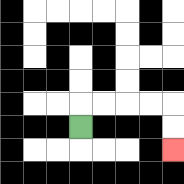{'start': '[3, 5]', 'end': '[7, 6]', 'path_directions': 'U,R,R,R,R,D,D', 'path_coordinates': '[[3, 5], [3, 4], [4, 4], [5, 4], [6, 4], [7, 4], [7, 5], [7, 6]]'}